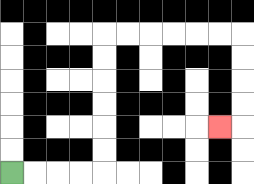{'start': '[0, 7]', 'end': '[9, 5]', 'path_directions': 'R,R,R,R,U,U,U,U,U,U,R,R,R,R,R,R,D,D,D,D,L', 'path_coordinates': '[[0, 7], [1, 7], [2, 7], [3, 7], [4, 7], [4, 6], [4, 5], [4, 4], [4, 3], [4, 2], [4, 1], [5, 1], [6, 1], [7, 1], [8, 1], [9, 1], [10, 1], [10, 2], [10, 3], [10, 4], [10, 5], [9, 5]]'}